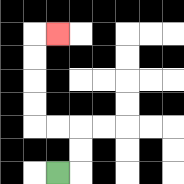{'start': '[2, 7]', 'end': '[2, 1]', 'path_directions': 'R,U,U,L,L,U,U,U,U,R', 'path_coordinates': '[[2, 7], [3, 7], [3, 6], [3, 5], [2, 5], [1, 5], [1, 4], [1, 3], [1, 2], [1, 1], [2, 1]]'}